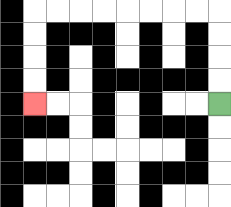{'start': '[9, 4]', 'end': '[1, 4]', 'path_directions': 'U,U,U,U,L,L,L,L,L,L,L,L,D,D,D,D', 'path_coordinates': '[[9, 4], [9, 3], [9, 2], [9, 1], [9, 0], [8, 0], [7, 0], [6, 0], [5, 0], [4, 0], [3, 0], [2, 0], [1, 0], [1, 1], [1, 2], [1, 3], [1, 4]]'}